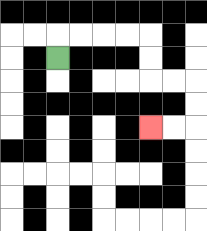{'start': '[2, 2]', 'end': '[6, 5]', 'path_directions': 'U,R,R,R,R,D,D,R,R,D,D,L,L', 'path_coordinates': '[[2, 2], [2, 1], [3, 1], [4, 1], [5, 1], [6, 1], [6, 2], [6, 3], [7, 3], [8, 3], [8, 4], [8, 5], [7, 5], [6, 5]]'}